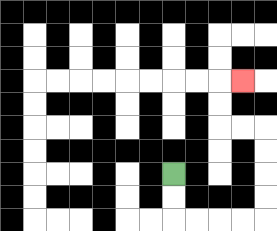{'start': '[7, 7]', 'end': '[10, 3]', 'path_directions': 'D,D,R,R,R,R,U,U,U,U,L,L,U,U,R', 'path_coordinates': '[[7, 7], [7, 8], [7, 9], [8, 9], [9, 9], [10, 9], [11, 9], [11, 8], [11, 7], [11, 6], [11, 5], [10, 5], [9, 5], [9, 4], [9, 3], [10, 3]]'}